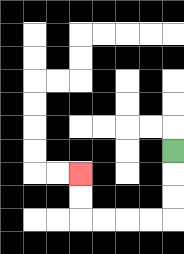{'start': '[7, 6]', 'end': '[3, 7]', 'path_directions': 'D,D,D,L,L,L,L,U,U', 'path_coordinates': '[[7, 6], [7, 7], [7, 8], [7, 9], [6, 9], [5, 9], [4, 9], [3, 9], [3, 8], [3, 7]]'}